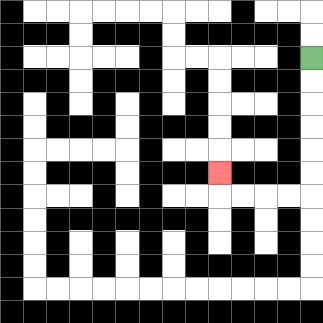{'start': '[13, 2]', 'end': '[9, 7]', 'path_directions': 'D,D,D,D,D,D,L,L,L,L,U', 'path_coordinates': '[[13, 2], [13, 3], [13, 4], [13, 5], [13, 6], [13, 7], [13, 8], [12, 8], [11, 8], [10, 8], [9, 8], [9, 7]]'}